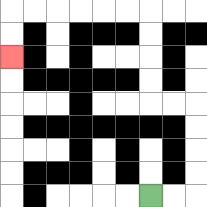{'start': '[6, 8]', 'end': '[0, 2]', 'path_directions': 'R,R,U,U,U,U,L,L,U,U,U,U,L,L,L,L,L,L,D,D', 'path_coordinates': '[[6, 8], [7, 8], [8, 8], [8, 7], [8, 6], [8, 5], [8, 4], [7, 4], [6, 4], [6, 3], [6, 2], [6, 1], [6, 0], [5, 0], [4, 0], [3, 0], [2, 0], [1, 0], [0, 0], [0, 1], [0, 2]]'}